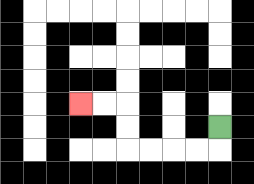{'start': '[9, 5]', 'end': '[3, 4]', 'path_directions': 'D,L,L,L,L,U,U,L,L', 'path_coordinates': '[[9, 5], [9, 6], [8, 6], [7, 6], [6, 6], [5, 6], [5, 5], [5, 4], [4, 4], [3, 4]]'}